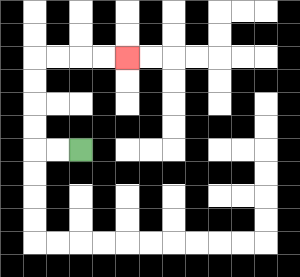{'start': '[3, 6]', 'end': '[5, 2]', 'path_directions': 'L,L,U,U,U,U,R,R,R,R', 'path_coordinates': '[[3, 6], [2, 6], [1, 6], [1, 5], [1, 4], [1, 3], [1, 2], [2, 2], [3, 2], [4, 2], [5, 2]]'}